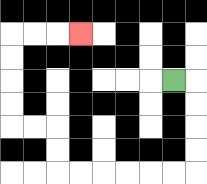{'start': '[7, 3]', 'end': '[3, 1]', 'path_directions': 'R,D,D,D,D,L,L,L,L,L,L,U,U,L,L,U,U,U,U,R,R,R', 'path_coordinates': '[[7, 3], [8, 3], [8, 4], [8, 5], [8, 6], [8, 7], [7, 7], [6, 7], [5, 7], [4, 7], [3, 7], [2, 7], [2, 6], [2, 5], [1, 5], [0, 5], [0, 4], [0, 3], [0, 2], [0, 1], [1, 1], [2, 1], [3, 1]]'}